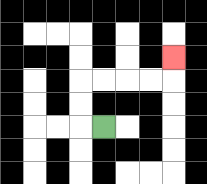{'start': '[4, 5]', 'end': '[7, 2]', 'path_directions': 'L,U,U,R,R,R,R,U', 'path_coordinates': '[[4, 5], [3, 5], [3, 4], [3, 3], [4, 3], [5, 3], [6, 3], [7, 3], [7, 2]]'}